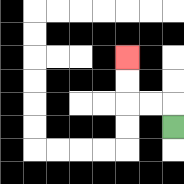{'start': '[7, 5]', 'end': '[5, 2]', 'path_directions': 'U,L,L,U,U', 'path_coordinates': '[[7, 5], [7, 4], [6, 4], [5, 4], [5, 3], [5, 2]]'}